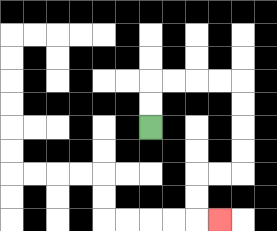{'start': '[6, 5]', 'end': '[9, 9]', 'path_directions': 'U,U,R,R,R,R,D,D,D,D,L,L,D,D,R', 'path_coordinates': '[[6, 5], [6, 4], [6, 3], [7, 3], [8, 3], [9, 3], [10, 3], [10, 4], [10, 5], [10, 6], [10, 7], [9, 7], [8, 7], [8, 8], [8, 9], [9, 9]]'}